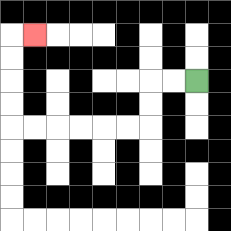{'start': '[8, 3]', 'end': '[1, 1]', 'path_directions': 'L,L,D,D,L,L,L,L,L,L,U,U,U,U,R', 'path_coordinates': '[[8, 3], [7, 3], [6, 3], [6, 4], [6, 5], [5, 5], [4, 5], [3, 5], [2, 5], [1, 5], [0, 5], [0, 4], [0, 3], [0, 2], [0, 1], [1, 1]]'}